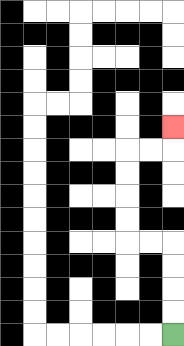{'start': '[7, 14]', 'end': '[7, 5]', 'path_directions': 'U,U,U,U,L,L,U,U,U,U,R,R,U', 'path_coordinates': '[[7, 14], [7, 13], [7, 12], [7, 11], [7, 10], [6, 10], [5, 10], [5, 9], [5, 8], [5, 7], [5, 6], [6, 6], [7, 6], [7, 5]]'}